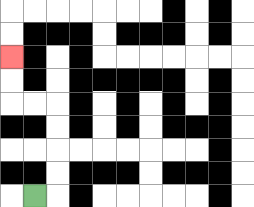{'start': '[1, 8]', 'end': '[0, 2]', 'path_directions': 'R,U,U,U,U,L,L,U,U', 'path_coordinates': '[[1, 8], [2, 8], [2, 7], [2, 6], [2, 5], [2, 4], [1, 4], [0, 4], [0, 3], [0, 2]]'}